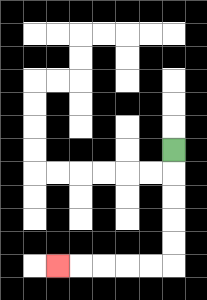{'start': '[7, 6]', 'end': '[2, 11]', 'path_directions': 'D,D,D,D,D,L,L,L,L,L', 'path_coordinates': '[[7, 6], [7, 7], [7, 8], [7, 9], [7, 10], [7, 11], [6, 11], [5, 11], [4, 11], [3, 11], [2, 11]]'}